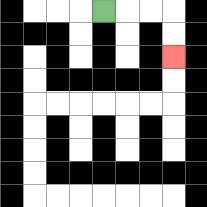{'start': '[4, 0]', 'end': '[7, 2]', 'path_directions': 'R,R,R,D,D', 'path_coordinates': '[[4, 0], [5, 0], [6, 0], [7, 0], [7, 1], [7, 2]]'}